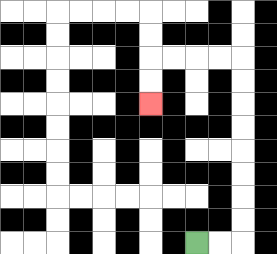{'start': '[8, 10]', 'end': '[6, 4]', 'path_directions': 'R,R,U,U,U,U,U,U,U,U,L,L,L,L,D,D', 'path_coordinates': '[[8, 10], [9, 10], [10, 10], [10, 9], [10, 8], [10, 7], [10, 6], [10, 5], [10, 4], [10, 3], [10, 2], [9, 2], [8, 2], [7, 2], [6, 2], [6, 3], [6, 4]]'}